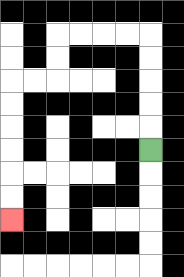{'start': '[6, 6]', 'end': '[0, 9]', 'path_directions': 'U,U,U,U,U,L,L,L,L,D,D,L,L,D,D,D,D,D,D', 'path_coordinates': '[[6, 6], [6, 5], [6, 4], [6, 3], [6, 2], [6, 1], [5, 1], [4, 1], [3, 1], [2, 1], [2, 2], [2, 3], [1, 3], [0, 3], [0, 4], [0, 5], [0, 6], [0, 7], [0, 8], [0, 9]]'}